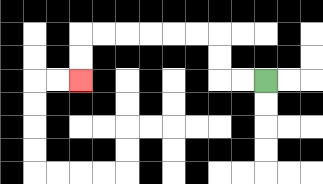{'start': '[11, 3]', 'end': '[3, 3]', 'path_directions': 'L,L,U,U,L,L,L,L,L,L,D,D', 'path_coordinates': '[[11, 3], [10, 3], [9, 3], [9, 2], [9, 1], [8, 1], [7, 1], [6, 1], [5, 1], [4, 1], [3, 1], [3, 2], [3, 3]]'}